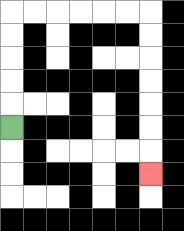{'start': '[0, 5]', 'end': '[6, 7]', 'path_directions': 'U,U,U,U,U,R,R,R,R,R,R,D,D,D,D,D,D,D', 'path_coordinates': '[[0, 5], [0, 4], [0, 3], [0, 2], [0, 1], [0, 0], [1, 0], [2, 0], [3, 0], [4, 0], [5, 0], [6, 0], [6, 1], [6, 2], [6, 3], [6, 4], [6, 5], [6, 6], [6, 7]]'}